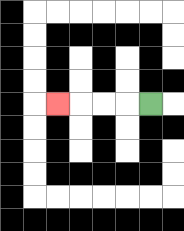{'start': '[6, 4]', 'end': '[2, 4]', 'path_directions': 'L,L,L,L', 'path_coordinates': '[[6, 4], [5, 4], [4, 4], [3, 4], [2, 4]]'}